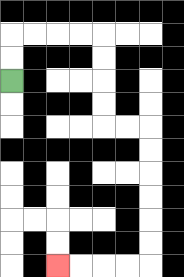{'start': '[0, 3]', 'end': '[2, 11]', 'path_directions': 'U,U,R,R,R,R,D,D,D,D,R,R,D,D,D,D,D,D,L,L,L,L', 'path_coordinates': '[[0, 3], [0, 2], [0, 1], [1, 1], [2, 1], [3, 1], [4, 1], [4, 2], [4, 3], [4, 4], [4, 5], [5, 5], [6, 5], [6, 6], [6, 7], [6, 8], [6, 9], [6, 10], [6, 11], [5, 11], [4, 11], [3, 11], [2, 11]]'}